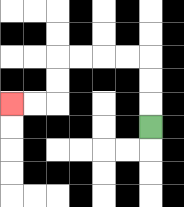{'start': '[6, 5]', 'end': '[0, 4]', 'path_directions': 'U,U,U,L,L,L,L,D,D,L,L', 'path_coordinates': '[[6, 5], [6, 4], [6, 3], [6, 2], [5, 2], [4, 2], [3, 2], [2, 2], [2, 3], [2, 4], [1, 4], [0, 4]]'}